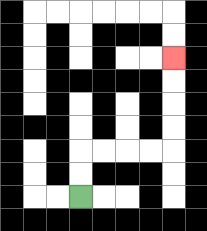{'start': '[3, 8]', 'end': '[7, 2]', 'path_directions': 'U,U,R,R,R,R,U,U,U,U', 'path_coordinates': '[[3, 8], [3, 7], [3, 6], [4, 6], [5, 6], [6, 6], [7, 6], [7, 5], [7, 4], [7, 3], [7, 2]]'}